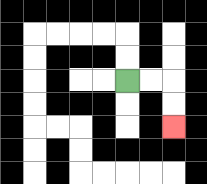{'start': '[5, 3]', 'end': '[7, 5]', 'path_directions': 'R,R,D,D', 'path_coordinates': '[[5, 3], [6, 3], [7, 3], [7, 4], [7, 5]]'}